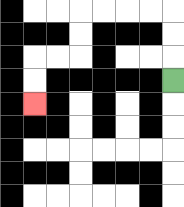{'start': '[7, 3]', 'end': '[1, 4]', 'path_directions': 'U,U,U,L,L,L,L,D,D,L,L,D,D', 'path_coordinates': '[[7, 3], [7, 2], [7, 1], [7, 0], [6, 0], [5, 0], [4, 0], [3, 0], [3, 1], [3, 2], [2, 2], [1, 2], [1, 3], [1, 4]]'}